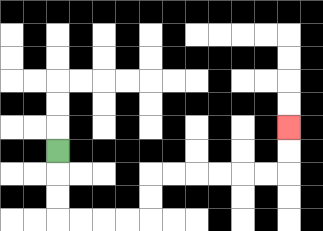{'start': '[2, 6]', 'end': '[12, 5]', 'path_directions': 'D,D,D,R,R,R,R,U,U,R,R,R,R,R,R,U,U', 'path_coordinates': '[[2, 6], [2, 7], [2, 8], [2, 9], [3, 9], [4, 9], [5, 9], [6, 9], [6, 8], [6, 7], [7, 7], [8, 7], [9, 7], [10, 7], [11, 7], [12, 7], [12, 6], [12, 5]]'}